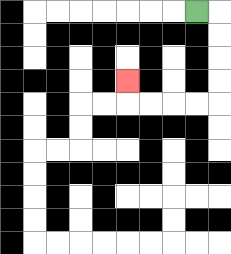{'start': '[8, 0]', 'end': '[5, 3]', 'path_directions': 'R,D,D,D,D,L,L,L,L,U', 'path_coordinates': '[[8, 0], [9, 0], [9, 1], [9, 2], [9, 3], [9, 4], [8, 4], [7, 4], [6, 4], [5, 4], [5, 3]]'}